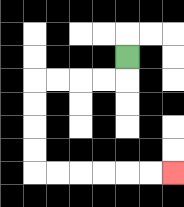{'start': '[5, 2]', 'end': '[7, 7]', 'path_directions': 'D,L,L,L,L,D,D,D,D,R,R,R,R,R,R', 'path_coordinates': '[[5, 2], [5, 3], [4, 3], [3, 3], [2, 3], [1, 3], [1, 4], [1, 5], [1, 6], [1, 7], [2, 7], [3, 7], [4, 7], [5, 7], [6, 7], [7, 7]]'}